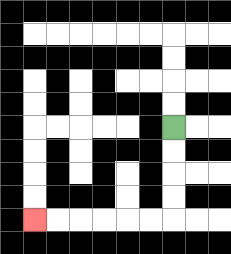{'start': '[7, 5]', 'end': '[1, 9]', 'path_directions': 'D,D,D,D,L,L,L,L,L,L', 'path_coordinates': '[[7, 5], [7, 6], [7, 7], [7, 8], [7, 9], [6, 9], [5, 9], [4, 9], [3, 9], [2, 9], [1, 9]]'}